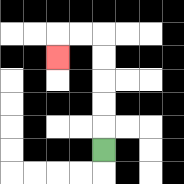{'start': '[4, 6]', 'end': '[2, 2]', 'path_directions': 'U,U,U,U,U,L,L,D', 'path_coordinates': '[[4, 6], [4, 5], [4, 4], [4, 3], [4, 2], [4, 1], [3, 1], [2, 1], [2, 2]]'}